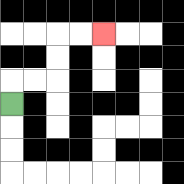{'start': '[0, 4]', 'end': '[4, 1]', 'path_directions': 'U,R,R,U,U,R,R', 'path_coordinates': '[[0, 4], [0, 3], [1, 3], [2, 3], [2, 2], [2, 1], [3, 1], [4, 1]]'}